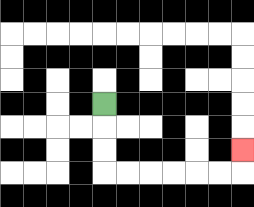{'start': '[4, 4]', 'end': '[10, 6]', 'path_directions': 'D,D,D,R,R,R,R,R,R,U', 'path_coordinates': '[[4, 4], [4, 5], [4, 6], [4, 7], [5, 7], [6, 7], [7, 7], [8, 7], [9, 7], [10, 7], [10, 6]]'}